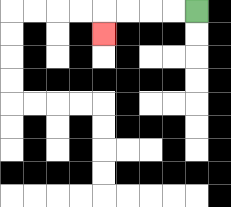{'start': '[8, 0]', 'end': '[4, 1]', 'path_directions': 'L,L,L,L,D', 'path_coordinates': '[[8, 0], [7, 0], [6, 0], [5, 0], [4, 0], [4, 1]]'}